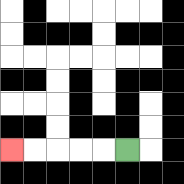{'start': '[5, 6]', 'end': '[0, 6]', 'path_directions': 'L,L,L,L,L', 'path_coordinates': '[[5, 6], [4, 6], [3, 6], [2, 6], [1, 6], [0, 6]]'}